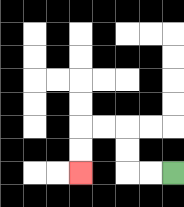{'start': '[7, 7]', 'end': '[3, 7]', 'path_directions': 'L,L,U,U,L,L,D,D', 'path_coordinates': '[[7, 7], [6, 7], [5, 7], [5, 6], [5, 5], [4, 5], [3, 5], [3, 6], [3, 7]]'}